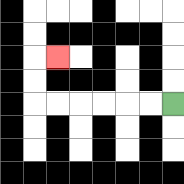{'start': '[7, 4]', 'end': '[2, 2]', 'path_directions': 'L,L,L,L,L,L,U,U,R', 'path_coordinates': '[[7, 4], [6, 4], [5, 4], [4, 4], [3, 4], [2, 4], [1, 4], [1, 3], [1, 2], [2, 2]]'}